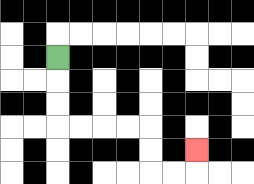{'start': '[2, 2]', 'end': '[8, 6]', 'path_directions': 'D,D,D,R,R,R,R,D,D,R,R,U', 'path_coordinates': '[[2, 2], [2, 3], [2, 4], [2, 5], [3, 5], [4, 5], [5, 5], [6, 5], [6, 6], [6, 7], [7, 7], [8, 7], [8, 6]]'}